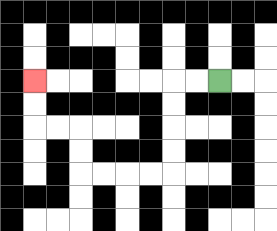{'start': '[9, 3]', 'end': '[1, 3]', 'path_directions': 'L,L,D,D,D,D,L,L,L,L,U,U,L,L,U,U', 'path_coordinates': '[[9, 3], [8, 3], [7, 3], [7, 4], [7, 5], [7, 6], [7, 7], [6, 7], [5, 7], [4, 7], [3, 7], [3, 6], [3, 5], [2, 5], [1, 5], [1, 4], [1, 3]]'}